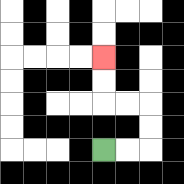{'start': '[4, 6]', 'end': '[4, 2]', 'path_directions': 'R,R,U,U,L,L,U,U', 'path_coordinates': '[[4, 6], [5, 6], [6, 6], [6, 5], [6, 4], [5, 4], [4, 4], [4, 3], [4, 2]]'}